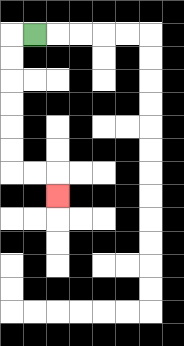{'start': '[1, 1]', 'end': '[2, 8]', 'path_directions': 'L,D,D,D,D,D,D,R,R,D', 'path_coordinates': '[[1, 1], [0, 1], [0, 2], [0, 3], [0, 4], [0, 5], [0, 6], [0, 7], [1, 7], [2, 7], [2, 8]]'}